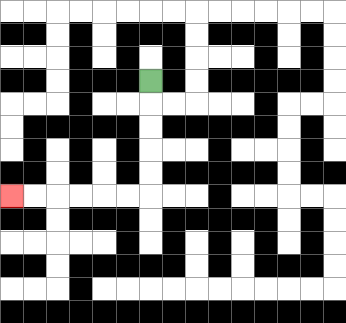{'start': '[6, 3]', 'end': '[0, 8]', 'path_directions': 'D,D,D,D,D,L,L,L,L,L,L', 'path_coordinates': '[[6, 3], [6, 4], [6, 5], [6, 6], [6, 7], [6, 8], [5, 8], [4, 8], [3, 8], [2, 8], [1, 8], [0, 8]]'}